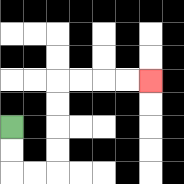{'start': '[0, 5]', 'end': '[6, 3]', 'path_directions': 'D,D,R,R,U,U,U,U,R,R,R,R', 'path_coordinates': '[[0, 5], [0, 6], [0, 7], [1, 7], [2, 7], [2, 6], [2, 5], [2, 4], [2, 3], [3, 3], [4, 3], [5, 3], [6, 3]]'}